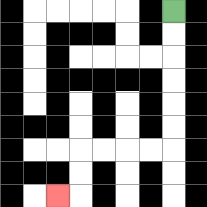{'start': '[7, 0]', 'end': '[2, 8]', 'path_directions': 'D,D,D,D,D,D,L,L,L,L,D,D,L', 'path_coordinates': '[[7, 0], [7, 1], [7, 2], [7, 3], [7, 4], [7, 5], [7, 6], [6, 6], [5, 6], [4, 6], [3, 6], [3, 7], [3, 8], [2, 8]]'}